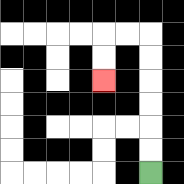{'start': '[6, 7]', 'end': '[4, 3]', 'path_directions': 'U,U,U,U,U,U,L,L,D,D', 'path_coordinates': '[[6, 7], [6, 6], [6, 5], [6, 4], [6, 3], [6, 2], [6, 1], [5, 1], [4, 1], [4, 2], [4, 3]]'}